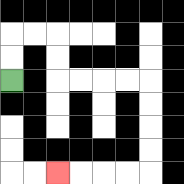{'start': '[0, 3]', 'end': '[2, 7]', 'path_directions': 'U,U,R,R,D,D,R,R,R,R,D,D,D,D,L,L,L,L', 'path_coordinates': '[[0, 3], [0, 2], [0, 1], [1, 1], [2, 1], [2, 2], [2, 3], [3, 3], [4, 3], [5, 3], [6, 3], [6, 4], [6, 5], [6, 6], [6, 7], [5, 7], [4, 7], [3, 7], [2, 7]]'}